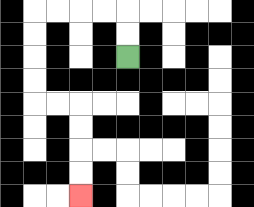{'start': '[5, 2]', 'end': '[3, 8]', 'path_directions': 'U,U,L,L,L,L,D,D,D,D,R,R,D,D,D,D', 'path_coordinates': '[[5, 2], [5, 1], [5, 0], [4, 0], [3, 0], [2, 0], [1, 0], [1, 1], [1, 2], [1, 3], [1, 4], [2, 4], [3, 4], [3, 5], [3, 6], [3, 7], [3, 8]]'}